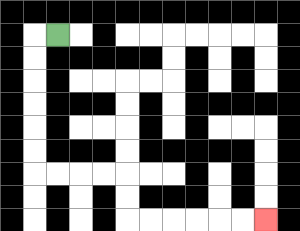{'start': '[2, 1]', 'end': '[11, 9]', 'path_directions': 'L,D,D,D,D,D,D,R,R,R,R,D,D,R,R,R,R,R,R', 'path_coordinates': '[[2, 1], [1, 1], [1, 2], [1, 3], [1, 4], [1, 5], [1, 6], [1, 7], [2, 7], [3, 7], [4, 7], [5, 7], [5, 8], [5, 9], [6, 9], [7, 9], [8, 9], [9, 9], [10, 9], [11, 9]]'}